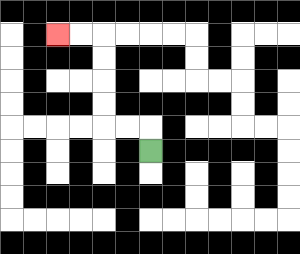{'start': '[6, 6]', 'end': '[2, 1]', 'path_directions': 'U,L,L,U,U,U,U,L,L', 'path_coordinates': '[[6, 6], [6, 5], [5, 5], [4, 5], [4, 4], [4, 3], [4, 2], [4, 1], [3, 1], [2, 1]]'}